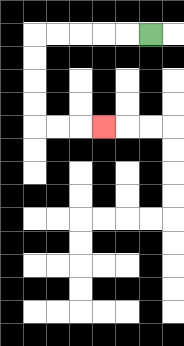{'start': '[6, 1]', 'end': '[4, 5]', 'path_directions': 'L,L,L,L,L,D,D,D,D,R,R,R', 'path_coordinates': '[[6, 1], [5, 1], [4, 1], [3, 1], [2, 1], [1, 1], [1, 2], [1, 3], [1, 4], [1, 5], [2, 5], [3, 5], [4, 5]]'}